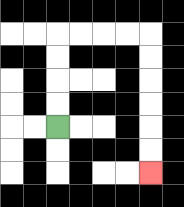{'start': '[2, 5]', 'end': '[6, 7]', 'path_directions': 'U,U,U,U,R,R,R,R,D,D,D,D,D,D', 'path_coordinates': '[[2, 5], [2, 4], [2, 3], [2, 2], [2, 1], [3, 1], [4, 1], [5, 1], [6, 1], [6, 2], [6, 3], [6, 4], [6, 5], [6, 6], [6, 7]]'}